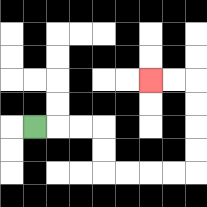{'start': '[1, 5]', 'end': '[6, 3]', 'path_directions': 'R,R,R,D,D,R,R,R,R,U,U,U,U,L,L', 'path_coordinates': '[[1, 5], [2, 5], [3, 5], [4, 5], [4, 6], [4, 7], [5, 7], [6, 7], [7, 7], [8, 7], [8, 6], [8, 5], [8, 4], [8, 3], [7, 3], [6, 3]]'}